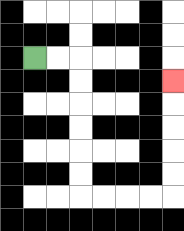{'start': '[1, 2]', 'end': '[7, 3]', 'path_directions': 'R,R,D,D,D,D,D,D,R,R,R,R,U,U,U,U,U', 'path_coordinates': '[[1, 2], [2, 2], [3, 2], [3, 3], [3, 4], [3, 5], [3, 6], [3, 7], [3, 8], [4, 8], [5, 8], [6, 8], [7, 8], [7, 7], [7, 6], [7, 5], [7, 4], [7, 3]]'}